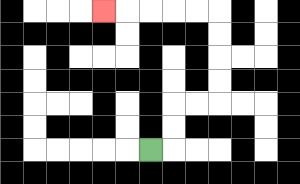{'start': '[6, 6]', 'end': '[4, 0]', 'path_directions': 'R,U,U,R,R,U,U,U,U,L,L,L,L,L', 'path_coordinates': '[[6, 6], [7, 6], [7, 5], [7, 4], [8, 4], [9, 4], [9, 3], [9, 2], [9, 1], [9, 0], [8, 0], [7, 0], [6, 0], [5, 0], [4, 0]]'}